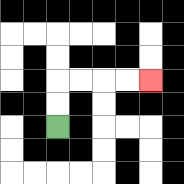{'start': '[2, 5]', 'end': '[6, 3]', 'path_directions': 'U,U,R,R,R,R', 'path_coordinates': '[[2, 5], [2, 4], [2, 3], [3, 3], [4, 3], [5, 3], [6, 3]]'}